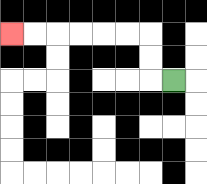{'start': '[7, 3]', 'end': '[0, 1]', 'path_directions': 'L,U,U,L,L,L,L,L,L', 'path_coordinates': '[[7, 3], [6, 3], [6, 2], [6, 1], [5, 1], [4, 1], [3, 1], [2, 1], [1, 1], [0, 1]]'}